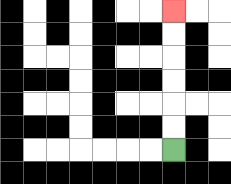{'start': '[7, 6]', 'end': '[7, 0]', 'path_directions': 'U,U,U,U,U,U', 'path_coordinates': '[[7, 6], [7, 5], [7, 4], [7, 3], [7, 2], [7, 1], [7, 0]]'}